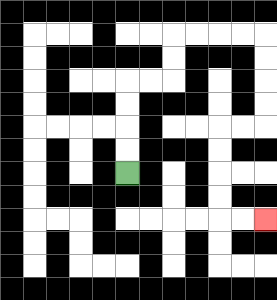{'start': '[5, 7]', 'end': '[11, 9]', 'path_directions': 'U,U,U,U,R,R,U,U,R,R,R,R,D,D,D,D,L,L,D,D,D,D,R,R', 'path_coordinates': '[[5, 7], [5, 6], [5, 5], [5, 4], [5, 3], [6, 3], [7, 3], [7, 2], [7, 1], [8, 1], [9, 1], [10, 1], [11, 1], [11, 2], [11, 3], [11, 4], [11, 5], [10, 5], [9, 5], [9, 6], [9, 7], [9, 8], [9, 9], [10, 9], [11, 9]]'}